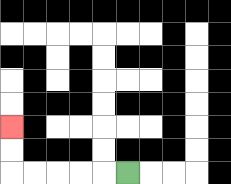{'start': '[5, 7]', 'end': '[0, 5]', 'path_directions': 'L,L,L,L,L,U,U', 'path_coordinates': '[[5, 7], [4, 7], [3, 7], [2, 7], [1, 7], [0, 7], [0, 6], [0, 5]]'}